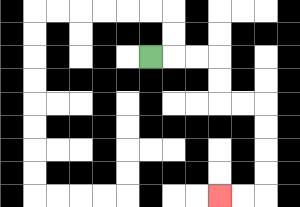{'start': '[6, 2]', 'end': '[9, 8]', 'path_directions': 'R,R,R,D,D,R,R,D,D,D,D,L,L', 'path_coordinates': '[[6, 2], [7, 2], [8, 2], [9, 2], [9, 3], [9, 4], [10, 4], [11, 4], [11, 5], [11, 6], [11, 7], [11, 8], [10, 8], [9, 8]]'}